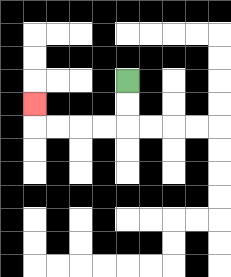{'start': '[5, 3]', 'end': '[1, 4]', 'path_directions': 'D,D,L,L,L,L,U', 'path_coordinates': '[[5, 3], [5, 4], [5, 5], [4, 5], [3, 5], [2, 5], [1, 5], [1, 4]]'}